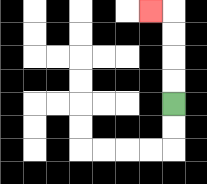{'start': '[7, 4]', 'end': '[6, 0]', 'path_directions': 'U,U,U,U,L', 'path_coordinates': '[[7, 4], [7, 3], [7, 2], [7, 1], [7, 0], [6, 0]]'}